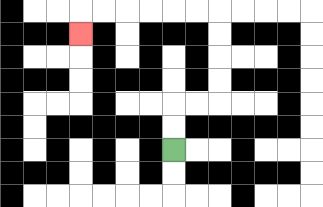{'start': '[7, 6]', 'end': '[3, 1]', 'path_directions': 'U,U,R,R,U,U,U,U,L,L,L,L,L,L,D', 'path_coordinates': '[[7, 6], [7, 5], [7, 4], [8, 4], [9, 4], [9, 3], [9, 2], [9, 1], [9, 0], [8, 0], [7, 0], [6, 0], [5, 0], [4, 0], [3, 0], [3, 1]]'}